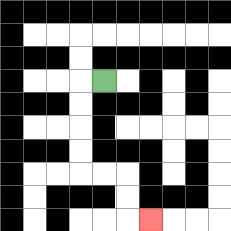{'start': '[4, 3]', 'end': '[6, 9]', 'path_directions': 'L,D,D,D,D,R,R,D,D,R', 'path_coordinates': '[[4, 3], [3, 3], [3, 4], [3, 5], [3, 6], [3, 7], [4, 7], [5, 7], [5, 8], [5, 9], [6, 9]]'}